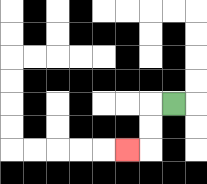{'start': '[7, 4]', 'end': '[5, 6]', 'path_directions': 'L,D,D,L', 'path_coordinates': '[[7, 4], [6, 4], [6, 5], [6, 6], [5, 6]]'}